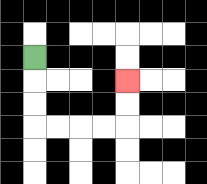{'start': '[1, 2]', 'end': '[5, 3]', 'path_directions': 'D,D,D,R,R,R,R,U,U', 'path_coordinates': '[[1, 2], [1, 3], [1, 4], [1, 5], [2, 5], [3, 5], [4, 5], [5, 5], [5, 4], [5, 3]]'}